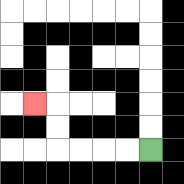{'start': '[6, 6]', 'end': '[1, 4]', 'path_directions': 'L,L,L,L,U,U,L', 'path_coordinates': '[[6, 6], [5, 6], [4, 6], [3, 6], [2, 6], [2, 5], [2, 4], [1, 4]]'}